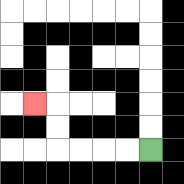{'start': '[6, 6]', 'end': '[1, 4]', 'path_directions': 'L,L,L,L,U,U,L', 'path_coordinates': '[[6, 6], [5, 6], [4, 6], [3, 6], [2, 6], [2, 5], [2, 4], [1, 4]]'}